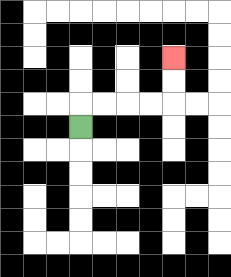{'start': '[3, 5]', 'end': '[7, 2]', 'path_directions': 'U,R,R,R,R,U,U', 'path_coordinates': '[[3, 5], [3, 4], [4, 4], [5, 4], [6, 4], [7, 4], [7, 3], [7, 2]]'}